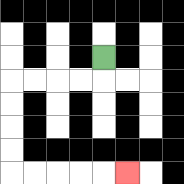{'start': '[4, 2]', 'end': '[5, 7]', 'path_directions': 'D,L,L,L,L,D,D,D,D,R,R,R,R,R', 'path_coordinates': '[[4, 2], [4, 3], [3, 3], [2, 3], [1, 3], [0, 3], [0, 4], [0, 5], [0, 6], [0, 7], [1, 7], [2, 7], [3, 7], [4, 7], [5, 7]]'}